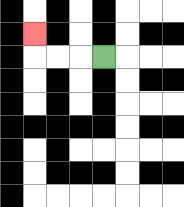{'start': '[4, 2]', 'end': '[1, 1]', 'path_directions': 'L,L,L,U', 'path_coordinates': '[[4, 2], [3, 2], [2, 2], [1, 2], [1, 1]]'}